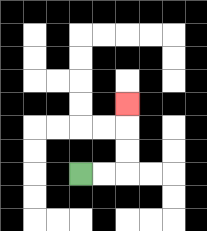{'start': '[3, 7]', 'end': '[5, 4]', 'path_directions': 'R,R,U,U,U', 'path_coordinates': '[[3, 7], [4, 7], [5, 7], [5, 6], [5, 5], [5, 4]]'}